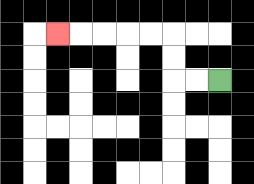{'start': '[9, 3]', 'end': '[2, 1]', 'path_directions': 'L,L,U,U,L,L,L,L,L', 'path_coordinates': '[[9, 3], [8, 3], [7, 3], [7, 2], [7, 1], [6, 1], [5, 1], [4, 1], [3, 1], [2, 1]]'}